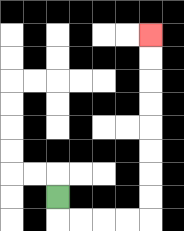{'start': '[2, 8]', 'end': '[6, 1]', 'path_directions': 'D,R,R,R,R,U,U,U,U,U,U,U,U', 'path_coordinates': '[[2, 8], [2, 9], [3, 9], [4, 9], [5, 9], [6, 9], [6, 8], [6, 7], [6, 6], [6, 5], [6, 4], [6, 3], [6, 2], [6, 1]]'}